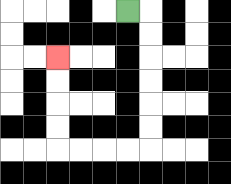{'start': '[5, 0]', 'end': '[2, 2]', 'path_directions': 'R,D,D,D,D,D,D,L,L,L,L,U,U,U,U', 'path_coordinates': '[[5, 0], [6, 0], [6, 1], [6, 2], [6, 3], [6, 4], [6, 5], [6, 6], [5, 6], [4, 6], [3, 6], [2, 6], [2, 5], [2, 4], [2, 3], [2, 2]]'}